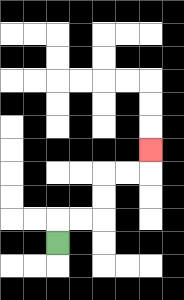{'start': '[2, 10]', 'end': '[6, 6]', 'path_directions': 'U,R,R,U,U,R,R,U', 'path_coordinates': '[[2, 10], [2, 9], [3, 9], [4, 9], [4, 8], [4, 7], [5, 7], [6, 7], [6, 6]]'}